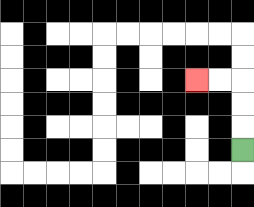{'start': '[10, 6]', 'end': '[8, 3]', 'path_directions': 'U,U,U,L,L', 'path_coordinates': '[[10, 6], [10, 5], [10, 4], [10, 3], [9, 3], [8, 3]]'}